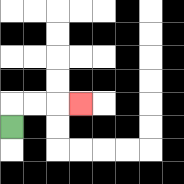{'start': '[0, 5]', 'end': '[3, 4]', 'path_directions': 'U,R,R,R', 'path_coordinates': '[[0, 5], [0, 4], [1, 4], [2, 4], [3, 4]]'}